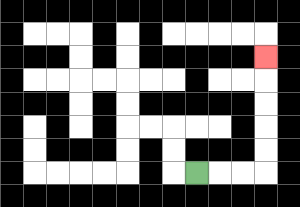{'start': '[8, 7]', 'end': '[11, 2]', 'path_directions': 'R,R,R,U,U,U,U,U', 'path_coordinates': '[[8, 7], [9, 7], [10, 7], [11, 7], [11, 6], [11, 5], [11, 4], [11, 3], [11, 2]]'}